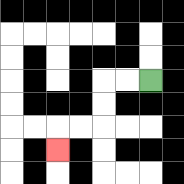{'start': '[6, 3]', 'end': '[2, 6]', 'path_directions': 'L,L,D,D,L,L,D', 'path_coordinates': '[[6, 3], [5, 3], [4, 3], [4, 4], [4, 5], [3, 5], [2, 5], [2, 6]]'}